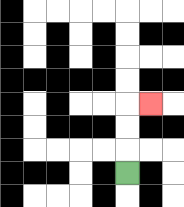{'start': '[5, 7]', 'end': '[6, 4]', 'path_directions': 'U,U,U,R', 'path_coordinates': '[[5, 7], [5, 6], [5, 5], [5, 4], [6, 4]]'}